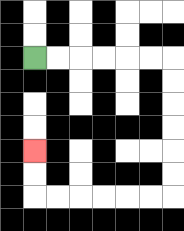{'start': '[1, 2]', 'end': '[1, 6]', 'path_directions': 'R,R,R,R,R,R,D,D,D,D,D,D,L,L,L,L,L,L,U,U', 'path_coordinates': '[[1, 2], [2, 2], [3, 2], [4, 2], [5, 2], [6, 2], [7, 2], [7, 3], [7, 4], [7, 5], [7, 6], [7, 7], [7, 8], [6, 8], [5, 8], [4, 8], [3, 8], [2, 8], [1, 8], [1, 7], [1, 6]]'}